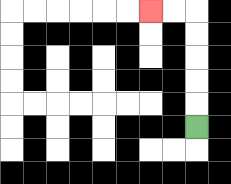{'start': '[8, 5]', 'end': '[6, 0]', 'path_directions': 'U,U,U,U,U,L,L', 'path_coordinates': '[[8, 5], [8, 4], [8, 3], [8, 2], [8, 1], [8, 0], [7, 0], [6, 0]]'}